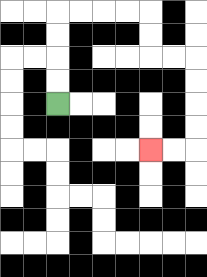{'start': '[2, 4]', 'end': '[6, 6]', 'path_directions': 'U,U,U,U,R,R,R,R,D,D,R,R,D,D,D,D,L,L', 'path_coordinates': '[[2, 4], [2, 3], [2, 2], [2, 1], [2, 0], [3, 0], [4, 0], [5, 0], [6, 0], [6, 1], [6, 2], [7, 2], [8, 2], [8, 3], [8, 4], [8, 5], [8, 6], [7, 6], [6, 6]]'}